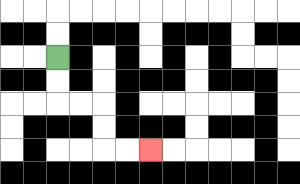{'start': '[2, 2]', 'end': '[6, 6]', 'path_directions': 'D,D,R,R,D,D,R,R', 'path_coordinates': '[[2, 2], [2, 3], [2, 4], [3, 4], [4, 4], [4, 5], [4, 6], [5, 6], [6, 6]]'}